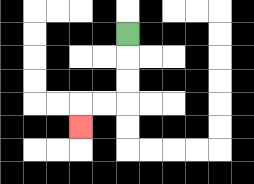{'start': '[5, 1]', 'end': '[3, 5]', 'path_directions': 'D,D,D,L,L,D', 'path_coordinates': '[[5, 1], [5, 2], [5, 3], [5, 4], [4, 4], [3, 4], [3, 5]]'}